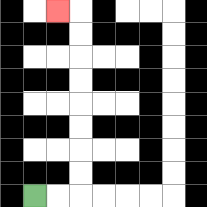{'start': '[1, 8]', 'end': '[2, 0]', 'path_directions': 'R,R,U,U,U,U,U,U,U,U,L', 'path_coordinates': '[[1, 8], [2, 8], [3, 8], [3, 7], [3, 6], [3, 5], [3, 4], [3, 3], [3, 2], [3, 1], [3, 0], [2, 0]]'}